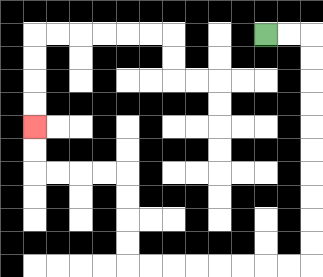{'start': '[11, 1]', 'end': '[1, 5]', 'path_directions': 'R,R,D,D,D,D,D,D,D,D,D,D,L,L,L,L,L,L,L,L,U,U,U,U,L,L,L,L,U,U', 'path_coordinates': '[[11, 1], [12, 1], [13, 1], [13, 2], [13, 3], [13, 4], [13, 5], [13, 6], [13, 7], [13, 8], [13, 9], [13, 10], [13, 11], [12, 11], [11, 11], [10, 11], [9, 11], [8, 11], [7, 11], [6, 11], [5, 11], [5, 10], [5, 9], [5, 8], [5, 7], [4, 7], [3, 7], [2, 7], [1, 7], [1, 6], [1, 5]]'}